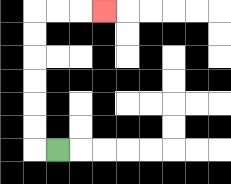{'start': '[2, 6]', 'end': '[4, 0]', 'path_directions': 'L,U,U,U,U,U,U,R,R,R', 'path_coordinates': '[[2, 6], [1, 6], [1, 5], [1, 4], [1, 3], [1, 2], [1, 1], [1, 0], [2, 0], [3, 0], [4, 0]]'}